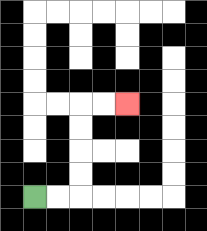{'start': '[1, 8]', 'end': '[5, 4]', 'path_directions': 'R,R,U,U,U,U,R,R', 'path_coordinates': '[[1, 8], [2, 8], [3, 8], [3, 7], [3, 6], [3, 5], [3, 4], [4, 4], [5, 4]]'}